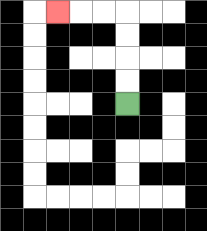{'start': '[5, 4]', 'end': '[2, 0]', 'path_directions': 'U,U,U,U,L,L,L', 'path_coordinates': '[[5, 4], [5, 3], [5, 2], [5, 1], [5, 0], [4, 0], [3, 0], [2, 0]]'}